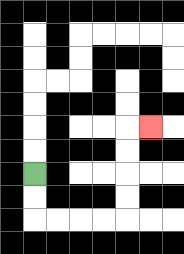{'start': '[1, 7]', 'end': '[6, 5]', 'path_directions': 'D,D,R,R,R,R,U,U,U,U,R', 'path_coordinates': '[[1, 7], [1, 8], [1, 9], [2, 9], [3, 9], [4, 9], [5, 9], [5, 8], [5, 7], [5, 6], [5, 5], [6, 5]]'}